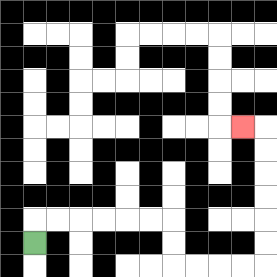{'start': '[1, 10]', 'end': '[10, 5]', 'path_directions': 'U,R,R,R,R,R,R,D,D,R,R,R,R,U,U,U,U,U,U,L', 'path_coordinates': '[[1, 10], [1, 9], [2, 9], [3, 9], [4, 9], [5, 9], [6, 9], [7, 9], [7, 10], [7, 11], [8, 11], [9, 11], [10, 11], [11, 11], [11, 10], [11, 9], [11, 8], [11, 7], [11, 6], [11, 5], [10, 5]]'}